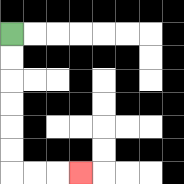{'start': '[0, 1]', 'end': '[3, 7]', 'path_directions': 'D,D,D,D,D,D,R,R,R', 'path_coordinates': '[[0, 1], [0, 2], [0, 3], [0, 4], [0, 5], [0, 6], [0, 7], [1, 7], [2, 7], [3, 7]]'}